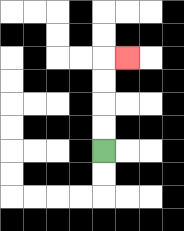{'start': '[4, 6]', 'end': '[5, 2]', 'path_directions': 'U,U,U,U,R', 'path_coordinates': '[[4, 6], [4, 5], [4, 4], [4, 3], [4, 2], [5, 2]]'}